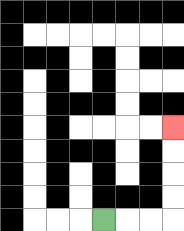{'start': '[4, 9]', 'end': '[7, 5]', 'path_directions': 'R,R,R,U,U,U,U', 'path_coordinates': '[[4, 9], [5, 9], [6, 9], [7, 9], [7, 8], [7, 7], [7, 6], [7, 5]]'}